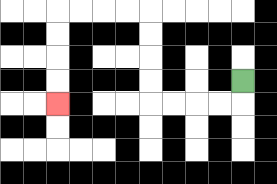{'start': '[10, 3]', 'end': '[2, 4]', 'path_directions': 'D,L,L,L,L,U,U,U,U,L,L,L,L,D,D,D,D', 'path_coordinates': '[[10, 3], [10, 4], [9, 4], [8, 4], [7, 4], [6, 4], [6, 3], [6, 2], [6, 1], [6, 0], [5, 0], [4, 0], [3, 0], [2, 0], [2, 1], [2, 2], [2, 3], [2, 4]]'}